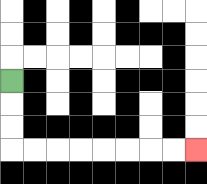{'start': '[0, 3]', 'end': '[8, 6]', 'path_directions': 'D,D,D,R,R,R,R,R,R,R,R', 'path_coordinates': '[[0, 3], [0, 4], [0, 5], [0, 6], [1, 6], [2, 6], [3, 6], [4, 6], [5, 6], [6, 6], [7, 6], [8, 6]]'}